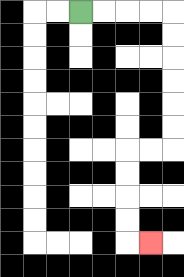{'start': '[3, 0]', 'end': '[6, 10]', 'path_directions': 'R,R,R,R,D,D,D,D,D,D,L,L,D,D,D,D,R', 'path_coordinates': '[[3, 0], [4, 0], [5, 0], [6, 0], [7, 0], [7, 1], [7, 2], [7, 3], [7, 4], [7, 5], [7, 6], [6, 6], [5, 6], [5, 7], [5, 8], [5, 9], [5, 10], [6, 10]]'}